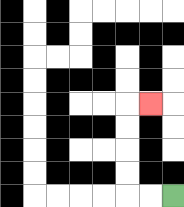{'start': '[7, 8]', 'end': '[6, 4]', 'path_directions': 'L,L,U,U,U,U,R', 'path_coordinates': '[[7, 8], [6, 8], [5, 8], [5, 7], [5, 6], [5, 5], [5, 4], [6, 4]]'}